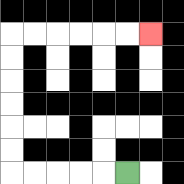{'start': '[5, 7]', 'end': '[6, 1]', 'path_directions': 'L,L,L,L,L,U,U,U,U,U,U,R,R,R,R,R,R', 'path_coordinates': '[[5, 7], [4, 7], [3, 7], [2, 7], [1, 7], [0, 7], [0, 6], [0, 5], [0, 4], [0, 3], [0, 2], [0, 1], [1, 1], [2, 1], [3, 1], [4, 1], [5, 1], [6, 1]]'}